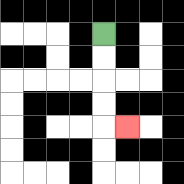{'start': '[4, 1]', 'end': '[5, 5]', 'path_directions': 'D,D,D,D,R', 'path_coordinates': '[[4, 1], [4, 2], [4, 3], [4, 4], [4, 5], [5, 5]]'}